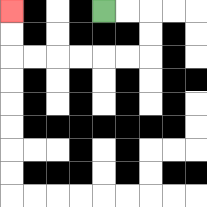{'start': '[4, 0]', 'end': '[0, 0]', 'path_directions': 'R,R,D,D,L,L,L,L,L,L,U,U', 'path_coordinates': '[[4, 0], [5, 0], [6, 0], [6, 1], [6, 2], [5, 2], [4, 2], [3, 2], [2, 2], [1, 2], [0, 2], [0, 1], [0, 0]]'}